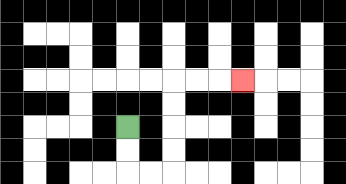{'start': '[5, 5]', 'end': '[10, 3]', 'path_directions': 'D,D,R,R,U,U,U,U,R,R,R', 'path_coordinates': '[[5, 5], [5, 6], [5, 7], [6, 7], [7, 7], [7, 6], [7, 5], [7, 4], [7, 3], [8, 3], [9, 3], [10, 3]]'}